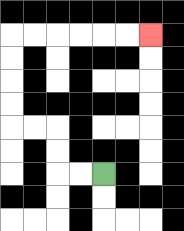{'start': '[4, 7]', 'end': '[6, 1]', 'path_directions': 'L,L,U,U,L,L,U,U,U,U,R,R,R,R,R,R', 'path_coordinates': '[[4, 7], [3, 7], [2, 7], [2, 6], [2, 5], [1, 5], [0, 5], [0, 4], [0, 3], [0, 2], [0, 1], [1, 1], [2, 1], [3, 1], [4, 1], [5, 1], [6, 1]]'}